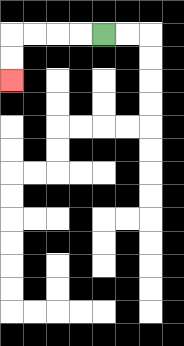{'start': '[4, 1]', 'end': '[0, 3]', 'path_directions': 'L,L,L,L,D,D', 'path_coordinates': '[[4, 1], [3, 1], [2, 1], [1, 1], [0, 1], [0, 2], [0, 3]]'}